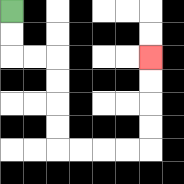{'start': '[0, 0]', 'end': '[6, 2]', 'path_directions': 'D,D,R,R,D,D,D,D,R,R,R,R,U,U,U,U', 'path_coordinates': '[[0, 0], [0, 1], [0, 2], [1, 2], [2, 2], [2, 3], [2, 4], [2, 5], [2, 6], [3, 6], [4, 6], [5, 6], [6, 6], [6, 5], [6, 4], [6, 3], [6, 2]]'}